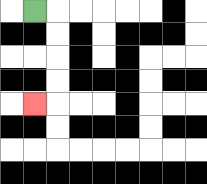{'start': '[1, 0]', 'end': '[1, 4]', 'path_directions': 'R,D,D,D,D,L', 'path_coordinates': '[[1, 0], [2, 0], [2, 1], [2, 2], [2, 3], [2, 4], [1, 4]]'}